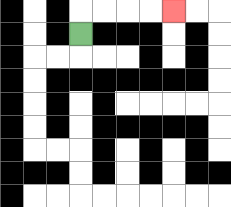{'start': '[3, 1]', 'end': '[7, 0]', 'path_directions': 'U,R,R,R,R', 'path_coordinates': '[[3, 1], [3, 0], [4, 0], [5, 0], [6, 0], [7, 0]]'}